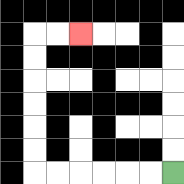{'start': '[7, 7]', 'end': '[3, 1]', 'path_directions': 'L,L,L,L,L,L,U,U,U,U,U,U,R,R', 'path_coordinates': '[[7, 7], [6, 7], [5, 7], [4, 7], [3, 7], [2, 7], [1, 7], [1, 6], [1, 5], [1, 4], [1, 3], [1, 2], [1, 1], [2, 1], [3, 1]]'}